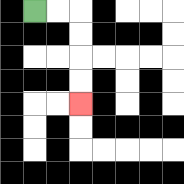{'start': '[1, 0]', 'end': '[3, 4]', 'path_directions': 'R,R,D,D,D,D', 'path_coordinates': '[[1, 0], [2, 0], [3, 0], [3, 1], [3, 2], [3, 3], [3, 4]]'}